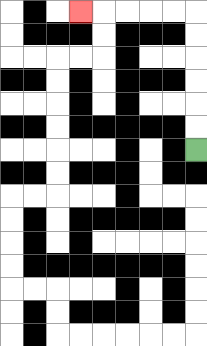{'start': '[8, 6]', 'end': '[3, 0]', 'path_directions': 'U,U,U,U,U,U,L,L,L,L,L', 'path_coordinates': '[[8, 6], [8, 5], [8, 4], [8, 3], [8, 2], [8, 1], [8, 0], [7, 0], [6, 0], [5, 0], [4, 0], [3, 0]]'}